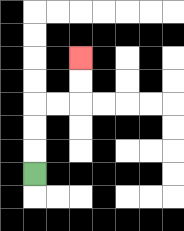{'start': '[1, 7]', 'end': '[3, 2]', 'path_directions': 'U,U,U,R,R,U,U', 'path_coordinates': '[[1, 7], [1, 6], [1, 5], [1, 4], [2, 4], [3, 4], [3, 3], [3, 2]]'}